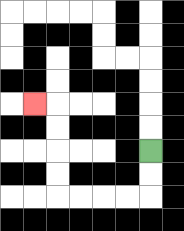{'start': '[6, 6]', 'end': '[1, 4]', 'path_directions': 'D,D,L,L,L,L,U,U,U,U,L', 'path_coordinates': '[[6, 6], [6, 7], [6, 8], [5, 8], [4, 8], [3, 8], [2, 8], [2, 7], [2, 6], [2, 5], [2, 4], [1, 4]]'}